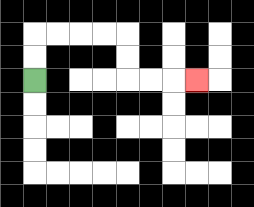{'start': '[1, 3]', 'end': '[8, 3]', 'path_directions': 'U,U,R,R,R,R,D,D,R,R,R', 'path_coordinates': '[[1, 3], [1, 2], [1, 1], [2, 1], [3, 1], [4, 1], [5, 1], [5, 2], [5, 3], [6, 3], [7, 3], [8, 3]]'}